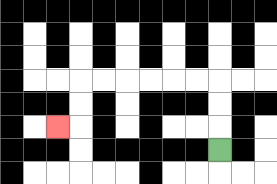{'start': '[9, 6]', 'end': '[2, 5]', 'path_directions': 'U,U,U,L,L,L,L,L,L,D,D,L', 'path_coordinates': '[[9, 6], [9, 5], [9, 4], [9, 3], [8, 3], [7, 3], [6, 3], [5, 3], [4, 3], [3, 3], [3, 4], [3, 5], [2, 5]]'}